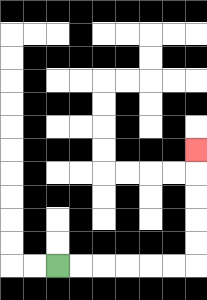{'start': '[2, 11]', 'end': '[8, 6]', 'path_directions': 'R,R,R,R,R,R,U,U,U,U,U', 'path_coordinates': '[[2, 11], [3, 11], [4, 11], [5, 11], [6, 11], [7, 11], [8, 11], [8, 10], [8, 9], [8, 8], [8, 7], [8, 6]]'}